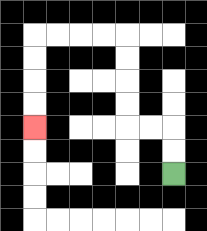{'start': '[7, 7]', 'end': '[1, 5]', 'path_directions': 'U,U,L,L,U,U,U,U,L,L,L,L,D,D,D,D', 'path_coordinates': '[[7, 7], [7, 6], [7, 5], [6, 5], [5, 5], [5, 4], [5, 3], [5, 2], [5, 1], [4, 1], [3, 1], [2, 1], [1, 1], [1, 2], [1, 3], [1, 4], [1, 5]]'}